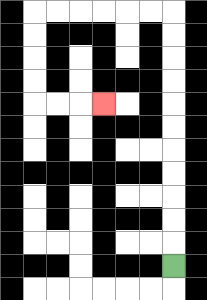{'start': '[7, 11]', 'end': '[4, 4]', 'path_directions': 'U,U,U,U,U,U,U,U,U,U,U,L,L,L,L,L,L,D,D,D,D,R,R,R', 'path_coordinates': '[[7, 11], [7, 10], [7, 9], [7, 8], [7, 7], [7, 6], [7, 5], [7, 4], [7, 3], [7, 2], [7, 1], [7, 0], [6, 0], [5, 0], [4, 0], [3, 0], [2, 0], [1, 0], [1, 1], [1, 2], [1, 3], [1, 4], [2, 4], [3, 4], [4, 4]]'}